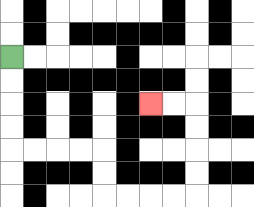{'start': '[0, 2]', 'end': '[6, 4]', 'path_directions': 'D,D,D,D,R,R,R,R,D,D,R,R,R,R,U,U,U,U,L,L', 'path_coordinates': '[[0, 2], [0, 3], [0, 4], [0, 5], [0, 6], [1, 6], [2, 6], [3, 6], [4, 6], [4, 7], [4, 8], [5, 8], [6, 8], [7, 8], [8, 8], [8, 7], [8, 6], [8, 5], [8, 4], [7, 4], [6, 4]]'}